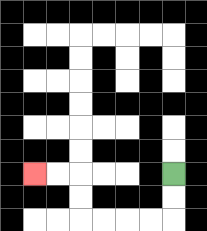{'start': '[7, 7]', 'end': '[1, 7]', 'path_directions': 'D,D,L,L,L,L,U,U,L,L', 'path_coordinates': '[[7, 7], [7, 8], [7, 9], [6, 9], [5, 9], [4, 9], [3, 9], [3, 8], [3, 7], [2, 7], [1, 7]]'}